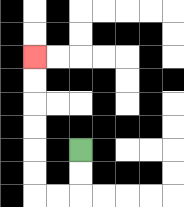{'start': '[3, 6]', 'end': '[1, 2]', 'path_directions': 'D,D,L,L,U,U,U,U,U,U', 'path_coordinates': '[[3, 6], [3, 7], [3, 8], [2, 8], [1, 8], [1, 7], [1, 6], [1, 5], [1, 4], [1, 3], [1, 2]]'}